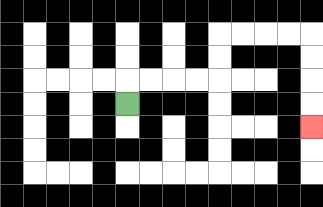{'start': '[5, 4]', 'end': '[13, 5]', 'path_directions': 'U,R,R,R,R,U,U,R,R,R,R,D,D,D,D', 'path_coordinates': '[[5, 4], [5, 3], [6, 3], [7, 3], [8, 3], [9, 3], [9, 2], [9, 1], [10, 1], [11, 1], [12, 1], [13, 1], [13, 2], [13, 3], [13, 4], [13, 5]]'}